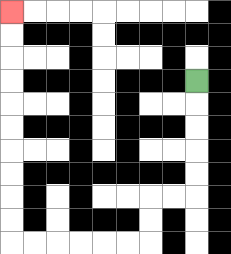{'start': '[8, 3]', 'end': '[0, 0]', 'path_directions': 'D,D,D,D,D,L,L,D,D,L,L,L,L,L,L,U,U,U,U,U,U,U,U,U,U', 'path_coordinates': '[[8, 3], [8, 4], [8, 5], [8, 6], [8, 7], [8, 8], [7, 8], [6, 8], [6, 9], [6, 10], [5, 10], [4, 10], [3, 10], [2, 10], [1, 10], [0, 10], [0, 9], [0, 8], [0, 7], [0, 6], [0, 5], [0, 4], [0, 3], [0, 2], [0, 1], [0, 0]]'}